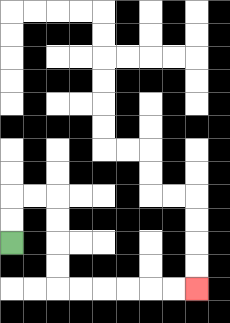{'start': '[0, 10]', 'end': '[8, 12]', 'path_directions': 'U,U,R,R,D,D,D,D,R,R,R,R,R,R', 'path_coordinates': '[[0, 10], [0, 9], [0, 8], [1, 8], [2, 8], [2, 9], [2, 10], [2, 11], [2, 12], [3, 12], [4, 12], [5, 12], [6, 12], [7, 12], [8, 12]]'}